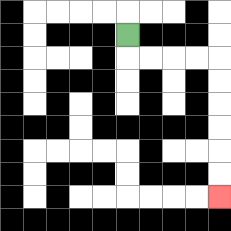{'start': '[5, 1]', 'end': '[9, 8]', 'path_directions': 'D,R,R,R,R,D,D,D,D,D,D', 'path_coordinates': '[[5, 1], [5, 2], [6, 2], [7, 2], [8, 2], [9, 2], [9, 3], [9, 4], [9, 5], [9, 6], [9, 7], [9, 8]]'}